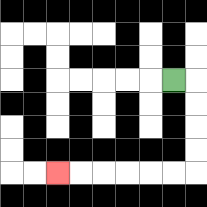{'start': '[7, 3]', 'end': '[2, 7]', 'path_directions': 'R,D,D,D,D,L,L,L,L,L,L', 'path_coordinates': '[[7, 3], [8, 3], [8, 4], [8, 5], [8, 6], [8, 7], [7, 7], [6, 7], [5, 7], [4, 7], [3, 7], [2, 7]]'}